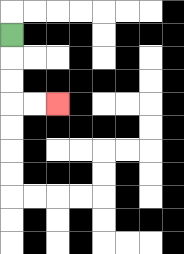{'start': '[0, 1]', 'end': '[2, 4]', 'path_directions': 'D,D,D,R,R', 'path_coordinates': '[[0, 1], [0, 2], [0, 3], [0, 4], [1, 4], [2, 4]]'}